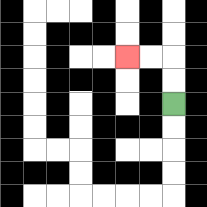{'start': '[7, 4]', 'end': '[5, 2]', 'path_directions': 'U,U,L,L', 'path_coordinates': '[[7, 4], [7, 3], [7, 2], [6, 2], [5, 2]]'}